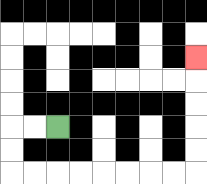{'start': '[2, 5]', 'end': '[8, 2]', 'path_directions': 'L,L,D,D,R,R,R,R,R,R,R,R,U,U,U,U,U', 'path_coordinates': '[[2, 5], [1, 5], [0, 5], [0, 6], [0, 7], [1, 7], [2, 7], [3, 7], [4, 7], [5, 7], [6, 7], [7, 7], [8, 7], [8, 6], [8, 5], [8, 4], [8, 3], [8, 2]]'}